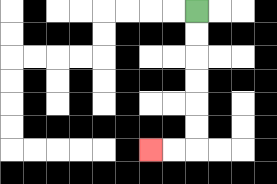{'start': '[8, 0]', 'end': '[6, 6]', 'path_directions': 'D,D,D,D,D,D,L,L', 'path_coordinates': '[[8, 0], [8, 1], [8, 2], [8, 3], [8, 4], [8, 5], [8, 6], [7, 6], [6, 6]]'}